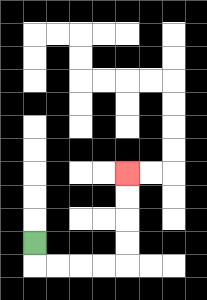{'start': '[1, 10]', 'end': '[5, 7]', 'path_directions': 'D,R,R,R,R,U,U,U,U', 'path_coordinates': '[[1, 10], [1, 11], [2, 11], [3, 11], [4, 11], [5, 11], [5, 10], [5, 9], [5, 8], [5, 7]]'}